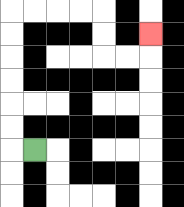{'start': '[1, 6]', 'end': '[6, 1]', 'path_directions': 'L,U,U,U,U,U,U,R,R,R,R,D,D,R,R,U', 'path_coordinates': '[[1, 6], [0, 6], [0, 5], [0, 4], [0, 3], [0, 2], [0, 1], [0, 0], [1, 0], [2, 0], [3, 0], [4, 0], [4, 1], [4, 2], [5, 2], [6, 2], [6, 1]]'}